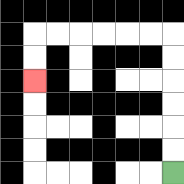{'start': '[7, 7]', 'end': '[1, 3]', 'path_directions': 'U,U,U,U,U,U,L,L,L,L,L,L,D,D', 'path_coordinates': '[[7, 7], [7, 6], [7, 5], [7, 4], [7, 3], [7, 2], [7, 1], [6, 1], [5, 1], [4, 1], [3, 1], [2, 1], [1, 1], [1, 2], [1, 3]]'}